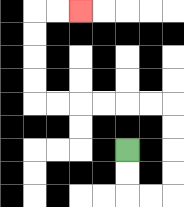{'start': '[5, 6]', 'end': '[3, 0]', 'path_directions': 'D,D,R,R,U,U,U,U,L,L,L,L,L,L,U,U,U,U,R,R', 'path_coordinates': '[[5, 6], [5, 7], [5, 8], [6, 8], [7, 8], [7, 7], [7, 6], [7, 5], [7, 4], [6, 4], [5, 4], [4, 4], [3, 4], [2, 4], [1, 4], [1, 3], [1, 2], [1, 1], [1, 0], [2, 0], [3, 0]]'}